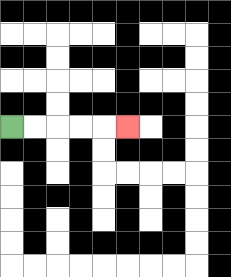{'start': '[0, 5]', 'end': '[5, 5]', 'path_directions': 'R,R,R,R,R', 'path_coordinates': '[[0, 5], [1, 5], [2, 5], [3, 5], [4, 5], [5, 5]]'}